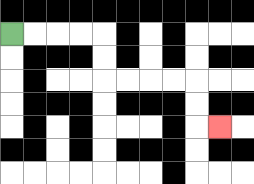{'start': '[0, 1]', 'end': '[9, 5]', 'path_directions': 'R,R,R,R,D,D,R,R,R,R,D,D,R', 'path_coordinates': '[[0, 1], [1, 1], [2, 1], [3, 1], [4, 1], [4, 2], [4, 3], [5, 3], [6, 3], [7, 3], [8, 3], [8, 4], [8, 5], [9, 5]]'}